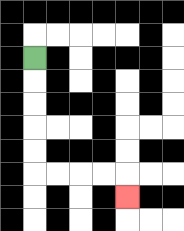{'start': '[1, 2]', 'end': '[5, 8]', 'path_directions': 'D,D,D,D,D,R,R,R,R,D', 'path_coordinates': '[[1, 2], [1, 3], [1, 4], [1, 5], [1, 6], [1, 7], [2, 7], [3, 7], [4, 7], [5, 7], [5, 8]]'}